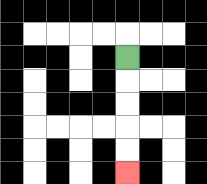{'start': '[5, 2]', 'end': '[5, 7]', 'path_directions': 'D,D,D,D,D', 'path_coordinates': '[[5, 2], [5, 3], [5, 4], [5, 5], [5, 6], [5, 7]]'}